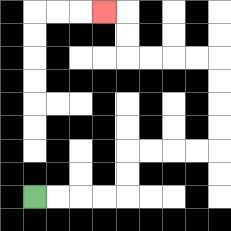{'start': '[1, 8]', 'end': '[4, 0]', 'path_directions': 'R,R,R,R,U,U,R,R,R,R,U,U,U,U,L,L,L,L,U,U,L', 'path_coordinates': '[[1, 8], [2, 8], [3, 8], [4, 8], [5, 8], [5, 7], [5, 6], [6, 6], [7, 6], [8, 6], [9, 6], [9, 5], [9, 4], [9, 3], [9, 2], [8, 2], [7, 2], [6, 2], [5, 2], [5, 1], [5, 0], [4, 0]]'}